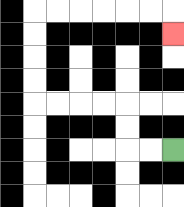{'start': '[7, 6]', 'end': '[7, 1]', 'path_directions': 'L,L,U,U,L,L,L,L,U,U,U,U,R,R,R,R,R,R,D', 'path_coordinates': '[[7, 6], [6, 6], [5, 6], [5, 5], [5, 4], [4, 4], [3, 4], [2, 4], [1, 4], [1, 3], [1, 2], [1, 1], [1, 0], [2, 0], [3, 0], [4, 0], [5, 0], [6, 0], [7, 0], [7, 1]]'}